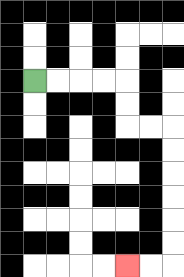{'start': '[1, 3]', 'end': '[5, 11]', 'path_directions': 'R,R,R,R,D,D,R,R,D,D,D,D,D,D,L,L', 'path_coordinates': '[[1, 3], [2, 3], [3, 3], [4, 3], [5, 3], [5, 4], [5, 5], [6, 5], [7, 5], [7, 6], [7, 7], [7, 8], [7, 9], [7, 10], [7, 11], [6, 11], [5, 11]]'}